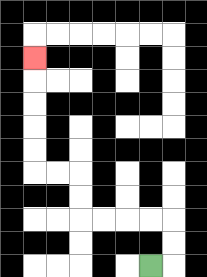{'start': '[6, 11]', 'end': '[1, 2]', 'path_directions': 'R,U,U,L,L,L,L,U,U,L,L,U,U,U,U,U', 'path_coordinates': '[[6, 11], [7, 11], [7, 10], [7, 9], [6, 9], [5, 9], [4, 9], [3, 9], [3, 8], [3, 7], [2, 7], [1, 7], [1, 6], [1, 5], [1, 4], [1, 3], [1, 2]]'}